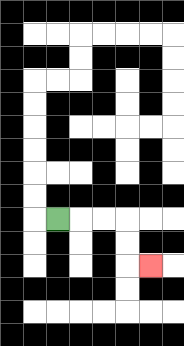{'start': '[2, 9]', 'end': '[6, 11]', 'path_directions': 'R,R,R,D,D,R', 'path_coordinates': '[[2, 9], [3, 9], [4, 9], [5, 9], [5, 10], [5, 11], [6, 11]]'}